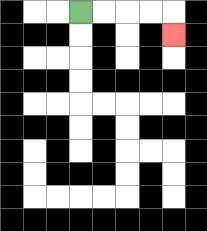{'start': '[3, 0]', 'end': '[7, 1]', 'path_directions': 'R,R,R,R,D', 'path_coordinates': '[[3, 0], [4, 0], [5, 0], [6, 0], [7, 0], [7, 1]]'}